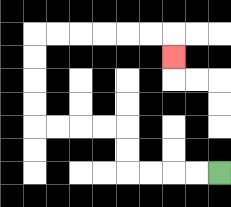{'start': '[9, 7]', 'end': '[7, 2]', 'path_directions': 'L,L,L,L,U,U,L,L,L,L,U,U,U,U,R,R,R,R,R,R,D', 'path_coordinates': '[[9, 7], [8, 7], [7, 7], [6, 7], [5, 7], [5, 6], [5, 5], [4, 5], [3, 5], [2, 5], [1, 5], [1, 4], [1, 3], [1, 2], [1, 1], [2, 1], [3, 1], [4, 1], [5, 1], [6, 1], [7, 1], [7, 2]]'}